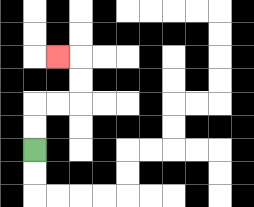{'start': '[1, 6]', 'end': '[2, 2]', 'path_directions': 'U,U,R,R,U,U,L', 'path_coordinates': '[[1, 6], [1, 5], [1, 4], [2, 4], [3, 4], [3, 3], [3, 2], [2, 2]]'}